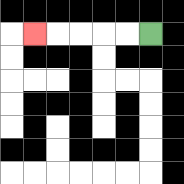{'start': '[6, 1]', 'end': '[1, 1]', 'path_directions': 'L,L,L,L,L', 'path_coordinates': '[[6, 1], [5, 1], [4, 1], [3, 1], [2, 1], [1, 1]]'}